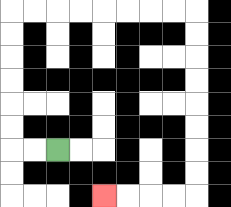{'start': '[2, 6]', 'end': '[4, 8]', 'path_directions': 'L,L,U,U,U,U,U,U,R,R,R,R,R,R,R,R,D,D,D,D,D,D,D,D,L,L,L,L', 'path_coordinates': '[[2, 6], [1, 6], [0, 6], [0, 5], [0, 4], [0, 3], [0, 2], [0, 1], [0, 0], [1, 0], [2, 0], [3, 0], [4, 0], [5, 0], [6, 0], [7, 0], [8, 0], [8, 1], [8, 2], [8, 3], [8, 4], [8, 5], [8, 6], [8, 7], [8, 8], [7, 8], [6, 8], [5, 8], [4, 8]]'}